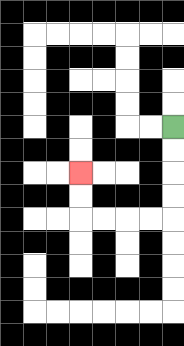{'start': '[7, 5]', 'end': '[3, 7]', 'path_directions': 'D,D,D,D,L,L,L,L,U,U', 'path_coordinates': '[[7, 5], [7, 6], [7, 7], [7, 8], [7, 9], [6, 9], [5, 9], [4, 9], [3, 9], [3, 8], [3, 7]]'}